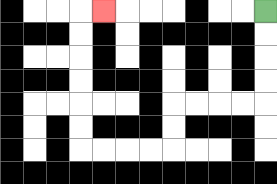{'start': '[11, 0]', 'end': '[4, 0]', 'path_directions': 'D,D,D,D,L,L,L,L,D,D,L,L,L,L,U,U,U,U,U,U,R', 'path_coordinates': '[[11, 0], [11, 1], [11, 2], [11, 3], [11, 4], [10, 4], [9, 4], [8, 4], [7, 4], [7, 5], [7, 6], [6, 6], [5, 6], [4, 6], [3, 6], [3, 5], [3, 4], [3, 3], [3, 2], [3, 1], [3, 0], [4, 0]]'}